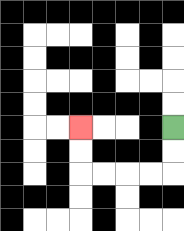{'start': '[7, 5]', 'end': '[3, 5]', 'path_directions': 'D,D,L,L,L,L,U,U', 'path_coordinates': '[[7, 5], [7, 6], [7, 7], [6, 7], [5, 7], [4, 7], [3, 7], [3, 6], [3, 5]]'}